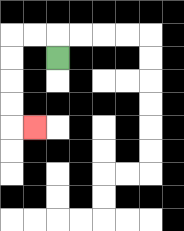{'start': '[2, 2]', 'end': '[1, 5]', 'path_directions': 'U,L,L,D,D,D,D,R', 'path_coordinates': '[[2, 2], [2, 1], [1, 1], [0, 1], [0, 2], [0, 3], [0, 4], [0, 5], [1, 5]]'}